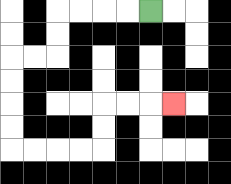{'start': '[6, 0]', 'end': '[7, 4]', 'path_directions': 'L,L,L,L,D,D,L,L,D,D,D,D,R,R,R,R,U,U,R,R,R', 'path_coordinates': '[[6, 0], [5, 0], [4, 0], [3, 0], [2, 0], [2, 1], [2, 2], [1, 2], [0, 2], [0, 3], [0, 4], [0, 5], [0, 6], [1, 6], [2, 6], [3, 6], [4, 6], [4, 5], [4, 4], [5, 4], [6, 4], [7, 4]]'}